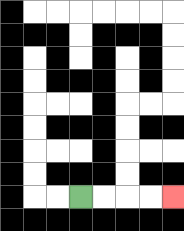{'start': '[3, 8]', 'end': '[7, 8]', 'path_directions': 'R,R,R,R', 'path_coordinates': '[[3, 8], [4, 8], [5, 8], [6, 8], [7, 8]]'}